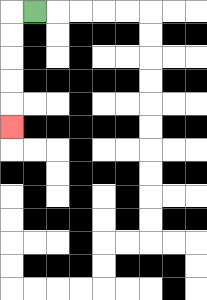{'start': '[1, 0]', 'end': '[0, 5]', 'path_directions': 'L,D,D,D,D,D', 'path_coordinates': '[[1, 0], [0, 0], [0, 1], [0, 2], [0, 3], [0, 4], [0, 5]]'}